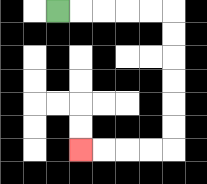{'start': '[2, 0]', 'end': '[3, 6]', 'path_directions': 'R,R,R,R,R,D,D,D,D,D,D,L,L,L,L', 'path_coordinates': '[[2, 0], [3, 0], [4, 0], [5, 0], [6, 0], [7, 0], [7, 1], [7, 2], [7, 3], [7, 4], [7, 5], [7, 6], [6, 6], [5, 6], [4, 6], [3, 6]]'}